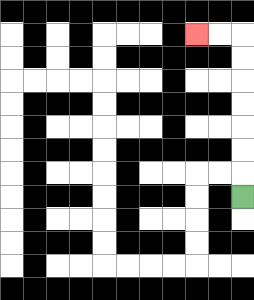{'start': '[10, 8]', 'end': '[8, 1]', 'path_directions': 'U,U,U,U,U,U,U,L,L', 'path_coordinates': '[[10, 8], [10, 7], [10, 6], [10, 5], [10, 4], [10, 3], [10, 2], [10, 1], [9, 1], [8, 1]]'}